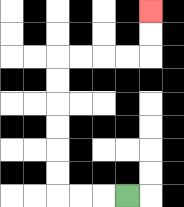{'start': '[5, 8]', 'end': '[6, 0]', 'path_directions': 'L,L,L,U,U,U,U,U,U,R,R,R,R,U,U', 'path_coordinates': '[[5, 8], [4, 8], [3, 8], [2, 8], [2, 7], [2, 6], [2, 5], [2, 4], [2, 3], [2, 2], [3, 2], [4, 2], [5, 2], [6, 2], [6, 1], [6, 0]]'}